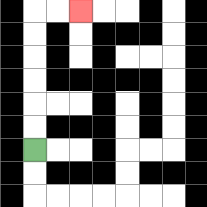{'start': '[1, 6]', 'end': '[3, 0]', 'path_directions': 'U,U,U,U,U,U,R,R', 'path_coordinates': '[[1, 6], [1, 5], [1, 4], [1, 3], [1, 2], [1, 1], [1, 0], [2, 0], [3, 0]]'}